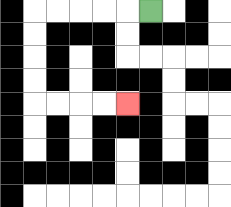{'start': '[6, 0]', 'end': '[5, 4]', 'path_directions': 'L,L,L,L,L,D,D,D,D,R,R,R,R', 'path_coordinates': '[[6, 0], [5, 0], [4, 0], [3, 0], [2, 0], [1, 0], [1, 1], [1, 2], [1, 3], [1, 4], [2, 4], [3, 4], [4, 4], [5, 4]]'}